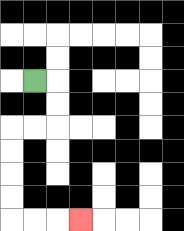{'start': '[1, 3]', 'end': '[3, 9]', 'path_directions': 'R,D,D,L,L,D,D,D,D,R,R,R', 'path_coordinates': '[[1, 3], [2, 3], [2, 4], [2, 5], [1, 5], [0, 5], [0, 6], [0, 7], [0, 8], [0, 9], [1, 9], [2, 9], [3, 9]]'}